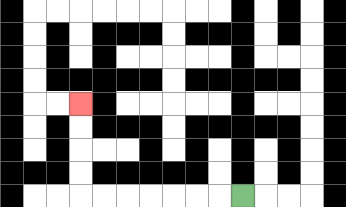{'start': '[10, 8]', 'end': '[3, 4]', 'path_directions': 'L,L,L,L,L,L,L,U,U,U,U', 'path_coordinates': '[[10, 8], [9, 8], [8, 8], [7, 8], [6, 8], [5, 8], [4, 8], [3, 8], [3, 7], [3, 6], [3, 5], [3, 4]]'}